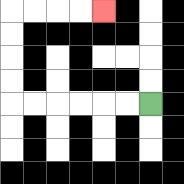{'start': '[6, 4]', 'end': '[4, 0]', 'path_directions': 'L,L,L,L,L,L,U,U,U,U,R,R,R,R', 'path_coordinates': '[[6, 4], [5, 4], [4, 4], [3, 4], [2, 4], [1, 4], [0, 4], [0, 3], [0, 2], [0, 1], [0, 0], [1, 0], [2, 0], [3, 0], [4, 0]]'}